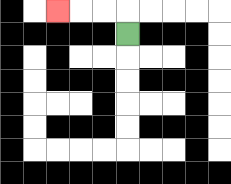{'start': '[5, 1]', 'end': '[2, 0]', 'path_directions': 'U,L,L,L', 'path_coordinates': '[[5, 1], [5, 0], [4, 0], [3, 0], [2, 0]]'}